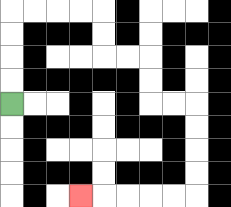{'start': '[0, 4]', 'end': '[3, 8]', 'path_directions': 'U,U,U,U,R,R,R,R,D,D,R,R,D,D,R,R,D,D,D,D,L,L,L,L,L', 'path_coordinates': '[[0, 4], [0, 3], [0, 2], [0, 1], [0, 0], [1, 0], [2, 0], [3, 0], [4, 0], [4, 1], [4, 2], [5, 2], [6, 2], [6, 3], [6, 4], [7, 4], [8, 4], [8, 5], [8, 6], [8, 7], [8, 8], [7, 8], [6, 8], [5, 8], [4, 8], [3, 8]]'}